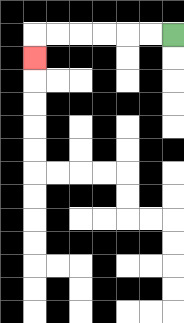{'start': '[7, 1]', 'end': '[1, 2]', 'path_directions': 'L,L,L,L,L,L,D', 'path_coordinates': '[[7, 1], [6, 1], [5, 1], [4, 1], [3, 1], [2, 1], [1, 1], [1, 2]]'}